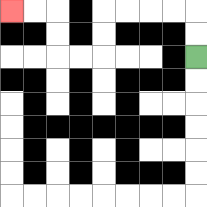{'start': '[8, 2]', 'end': '[0, 0]', 'path_directions': 'U,U,L,L,L,L,D,D,L,L,U,U,L,L', 'path_coordinates': '[[8, 2], [8, 1], [8, 0], [7, 0], [6, 0], [5, 0], [4, 0], [4, 1], [4, 2], [3, 2], [2, 2], [2, 1], [2, 0], [1, 0], [0, 0]]'}